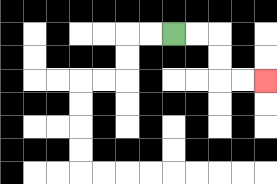{'start': '[7, 1]', 'end': '[11, 3]', 'path_directions': 'R,R,D,D,R,R', 'path_coordinates': '[[7, 1], [8, 1], [9, 1], [9, 2], [9, 3], [10, 3], [11, 3]]'}